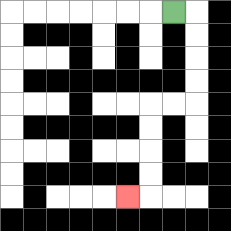{'start': '[7, 0]', 'end': '[5, 8]', 'path_directions': 'R,D,D,D,D,L,L,D,D,D,D,L', 'path_coordinates': '[[7, 0], [8, 0], [8, 1], [8, 2], [8, 3], [8, 4], [7, 4], [6, 4], [6, 5], [6, 6], [6, 7], [6, 8], [5, 8]]'}